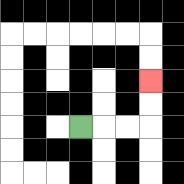{'start': '[3, 5]', 'end': '[6, 3]', 'path_directions': 'R,R,R,U,U', 'path_coordinates': '[[3, 5], [4, 5], [5, 5], [6, 5], [6, 4], [6, 3]]'}